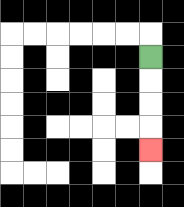{'start': '[6, 2]', 'end': '[6, 6]', 'path_directions': 'D,D,D,D', 'path_coordinates': '[[6, 2], [6, 3], [6, 4], [6, 5], [6, 6]]'}